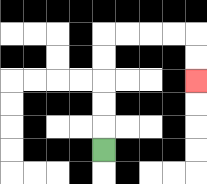{'start': '[4, 6]', 'end': '[8, 3]', 'path_directions': 'U,U,U,U,U,R,R,R,R,D,D', 'path_coordinates': '[[4, 6], [4, 5], [4, 4], [4, 3], [4, 2], [4, 1], [5, 1], [6, 1], [7, 1], [8, 1], [8, 2], [8, 3]]'}